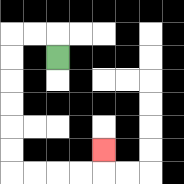{'start': '[2, 2]', 'end': '[4, 6]', 'path_directions': 'U,L,L,D,D,D,D,D,D,R,R,R,R,U', 'path_coordinates': '[[2, 2], [2, 1], [1, 1], [0, 1], [0, 2], [0, 3], [0, 4], [0, 5], [0, 6], [0, 7], [1, 7], [2, 7], [3, 7], [4, 7], [4, 6]]'}